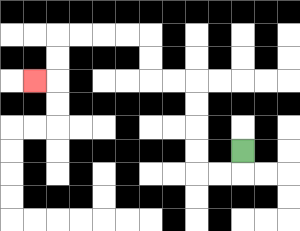{'start': '[10, 6]', 'end': '[1, 3]', 'path_directions': 'D,L,L,U,U,U,U,L,L,U,U,L,L,L,L,D,D,L', 'path_coordinates': '[[10, 6], [10, 7], [9, 7], [8, 7], [8, 6], [8, 5], [8, 4], [8, 3], [7, 3], [6, 3], [6, 2], [6, 1], [5, 1], [4, 1], [3, 1], [2, 1], [2, 2], [2, 3], [1, 3]]'}